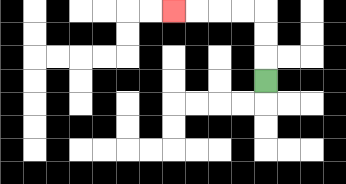{'start': '[11, 3]', 'end': '[7, 0]', 'path_directions': 'U,U,U,L,L,L,L', 'path_coordinates': '[[11, 3], [11, 2], [11, 1], [11, 0], [10, 0], [9, 0], [8, 0], [7, 0]]'}